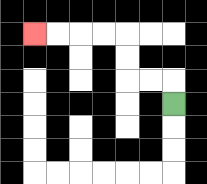{'start': '[7, 4]', 'end': '[1, 1]', 'path_directions': 'U,L,L,U,U,L,L,L,L', 'path_coordinates': '[[7, 4], [7, 3], [6, 3], [5, 3], [5, 2], [5, 1], [4, 1], [3, 1], [2, 1], [1, 1]]'}